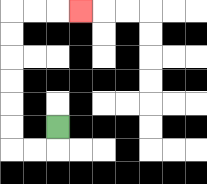{'start': '[2, 5]', 'end': '[3, 0]', 'path_directions': 'D,L,L,U,U,U,U,U,U,R,R,R', 'path_coordinates': '[[2, 5], [2, 6], [1, 6], [0, 6], [0, 5], [0, 4], [0, 3], [0, 2], [0, 1], [0, 0], [1, 0], [2, 0], [3, 0]]'}